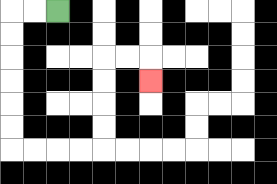{'start': '[2, 0]', 'end': '[6, 3]', 'path_directions': 'L,L,D,D,D,D,D,D,R,R,R,R,U,U,U,U,R,R,D', 'path_coordinates': '[[2, 0], [1, 0], [0, 0], [0, 1], [0, 2], [0, 3], [0, 4], [0, 5], [0, 6], [1, 6], [2, 6], [3, 6], [4, 6], [4, 5], [4, 4], [4, 3], [4, 2], [5, 2], [6, 2], [6, 3]]'}